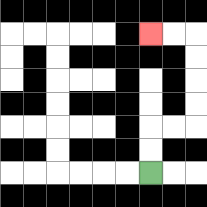{'start': '[6, 7]', 'end': '[6, 1]', 'path_directions': 'U,U,R,R,U,U,U,U,L,L', 'path_coordinates': '[[6, 7], [6, 6], [6, 5], [7, 5], [8, 5], [8, 4], [8, 3], [8, 2], [8, 1], [7, 1], [6, 1]]'}